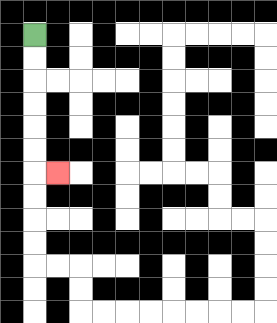{'start': '[1, 1]', 'end': '[2, 7]', 'path_directions': 'D,D,D,D,D,D,R', 'path_coordinates': '[[1, 1], [1, 2], [1, 3], [1, 4], [1, 5], [1, 6], [1, 7], [2, 7]]'}